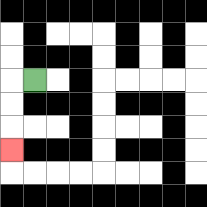{'start': '[1, 3]', 'end': '[0, 6]', 'path_directions': 'L,D,D,D', 'path_coordinates': '[[1, 3], [0, 3], [0, 4], [0, 5], [0, 6]]'}